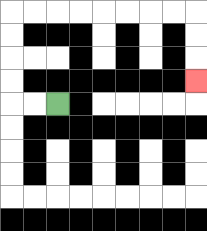{'start': '[2, 4]', 'end': '[8, 3]', 'path_directions': 'L,L,U,U,U,U,R,R,R,R,R,R,R,R,D,D,D', 'path_coordinates': '[[2, 4], [1, 4], [0, 4], [0, 3], [0, 2], [0, 1], [0, 0], [1, 0], [2, 0], [3, 0], [4, 0], [5, 0], [6, 0], [7, 0], [8, 0], [8, 1], [8, 2], [8, 3]]'}